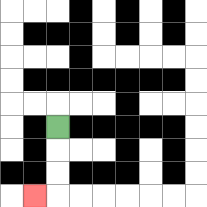{'start': '[2, 5]', 'end': '[1, 8]', 'path_directions': 'D,D,D,L', 'path_coordinates': '[[2, 5], [2, 6], [2, 7], [2, 8], [1, 8]]'}